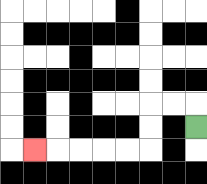{'start': '[8, 5]', 'end': '[1, 6]', 'path_directions': 'U,L,L,D,D,L,L,L,L,L', 'path_coordinates': '[[8, 5], [8, 4], [7, 4], [6, 4], [6, 5], [6, 6], [5, 6], [4, 6], [3, 6], [2, 6], [1, 6]]'}